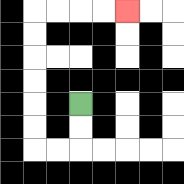{'start': '[3, 4]', 'end': '[5, 0]', 'path_directions': 'D,D,L,L,U,U,U,U,U,U,R,R,R,R', 'path_coordinates': '[[3, 4], [3, 5], [3, 6], [2, 6], [1, 6], [1, 5], [1, 4], [1, 3], [1, 2], [1, 1], [1, 0], [2, 0], [3, 0], [4, 0], [5, 0]]'}